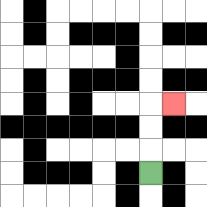{'start': '[6, 7]', 'end': '[7, 4]', 'path_directions': 'U,U,U,R', 'path_coordinates': '[[6, 7], [6, 6], [6, 5], [6, 4], [7, 4]]'}